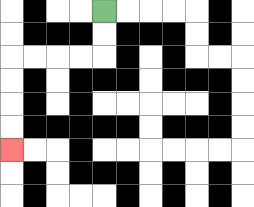{'start': '[4, 0]', 'end': '[0, 6]', 'path_directions': 'D,D,L,L,L,L,D,D,D,D', 'path_coordinates': '[[4, 0], [4, 1], [4, 2], [3, 2], [2, 2], [1, 2], [0, 2], [0, 3], [0, 4], [0, 5], [0, 6]]'}